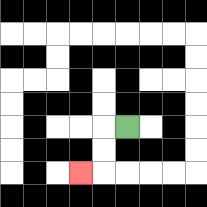{'start': '[5, 5]', 'end': '[3, 7]', 'path_directions': 'L,D,D,L', 'path_coordinates': '[[5, 5], [4, 5], [4, 6], [4, 7], [3, 7]]'}